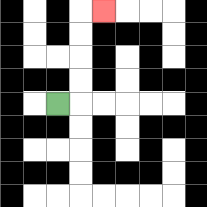{'start': '[2, 4]', 'end': '[4, 0]', 'path_directions': 'R,U,U,U,U,R', 'path_coordinates': '[[2, 4], [3, 4], [3, 3], [3, 2], [3, 1], [3, 0], [4, 0]]'}